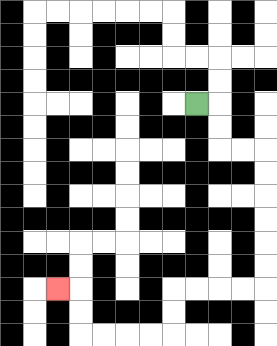{'start': '[8, 4]', 'end': '[2, 12]', 'path_directions': 'R,D,D,R,R,D,D,D,D,D,D,L,L,L,L,D,D,L,L,L,L,U,U,L', 'path_coordinates': '[[8, 4], [9, 4], [9, 5], [9, 6], [10, 6], [11, 6], [11, 7], [11, 8], [11, 9], [11, 10], [11, 11], [11, 12], [10, 12], [9, 12], [8, 12], [7, 12], [7, 13], [7, 14], [6, 14], [5, 14], [4, 14], [3, 14], [3, 13], [3, 12], [2, 12]]'}